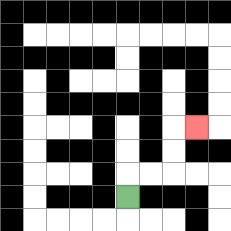{'start': '[5, 8]', 'end': '[8, 5]', 'path_directions': 'U,R,R,U,U,R', 'path_coordinates': '[[5, 8], [5, 7], [6, 7], [7, 7], [7, 6], [7, 5], [8, 5]]'}